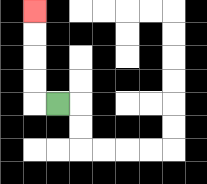{'start': '[2, 4]', 'end': '[1, 0]', 'path_directions': 'L,U,U,U,U', 'path_coordinates': '[[2, 4], [1, 4], [1, 3], [1, 2], [1, 1], [1, 0]]'}